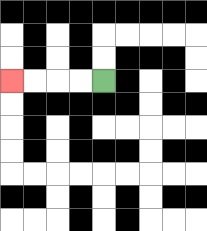{'start': '[4, 3]', 'end': '[0, 3]', 'path_directions': 'L,L,L,L', 'path_coordinates': '[[4, 3], [3, 3], [2, 3], [1, 3], [0, 3]]'}